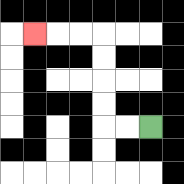{'start': '[6, 5]', 'end': '[1, 1]', 'path_directions': 'L,L,U,U,U,U,L,L,L', 'path_coordinates': '[[6, 5], [5, 5], [4, 5], [4, 4], [4, 3], [4, 2], [4, 1], [3, 1], [2, 1], [1, 1]]'}